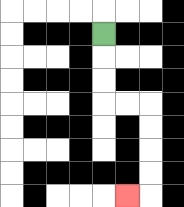{'start': '[4, 1]', 'end': '[5, 8]', 'path_directions': 'D,D,D,R,R,D,D,D,D,L', 'path_coordinates': '[[4, 1], [4, 2], [4, 3], [4, 4], [5, 4], [6, 4], [6, 5], [6, 6], [6, 7], [6, 8], [5, 8]]'}